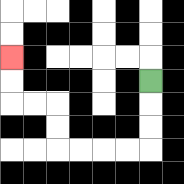{'start': '[6, 3]', 'end': '[0, 2]', 'path_directions': 'D,D,D,L,L,L,L,U,U,L,L,U,U', 'path_coordinates': '[[6, 3], [6, 4], [6, 5], [6, 6], [5, 6], [4, 6], [3, 6], [2, 6], [2, 5], [2, 4], [1, 4], [0, 4], [0, 3], [0, 2]]'}